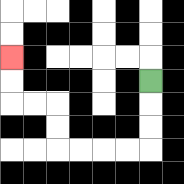{'start': '[6, 3]', 'end': '[0, 2]', 'path_directions': 'D,D,D,L,L,L,L,U,U,L,L,U,U', 'path_coordinates': '[[6, 3], [6, 4], [6, 5], [6, 6], [5, 6], [4, 6], [3, 6], [2, 6], [2, 5], [2, 4], [1, 4], [0, 4], [0, 3], [0, 2]]'}